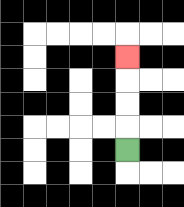{'start': '[5, 6]', 'end': '[5, 2]', 'path_directions': 'U,U,U,U', 'path_coordinates': '[[5, 6], [5, 5], [5, 4], [5, 3], [5, 2]]'}